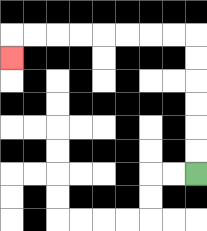{'start': '[8, 7]', 'end': '[0, 2]', 'path_directions': 'U,U,U,U,U,U,L,L,L,L,L,L,L,L,D', 'path_coordinates': '[[8, 7], [8, 6], [8, 5], [8, 4], [8, 3], [8, 2], [8, 1], [7, 1], [6, 1], [5, 1], [4, 1], [3, 1], [2, 1], [1, 1], [0, 1], [0, 2]]'}